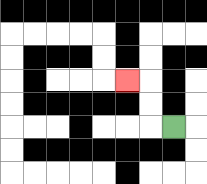{'start': '[7, 5]', 'end': '[5, 3]', 'path_directions': 'L,U,U,L', 'path_coordinates': '[[7, 5], [6, 5], [6, 4], [6, 3], [5, 3]]'}